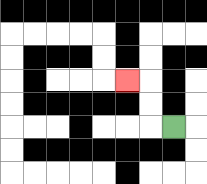{'start': '[7, 5]', 'end': '[5, 3]', 'path_directions': 'L,U,U,L', 'path_coordinates': '[[7, 5], [6, 5], [6, 4], [6, 3], [5, 3]]'}